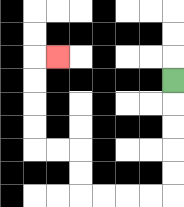{'start': '[7, 3]', 'end': '[2, 2]', 'path_directions': 'D,D,D,D,D,L,L,L,L,U,U,L,L,U,U,U,U,R', 'path_coordinates': '[[7, 3], [7, 4], [7, 5], [7, 6], [7, 7], [7, 8], [6, 8], [5, 8], [4, 8], [3, 8], [3, 7], [3, 6], [2, 6], [1, 6], [1, 5], [1, 4], [1, 3], [1, 2], [2, 2]]'}